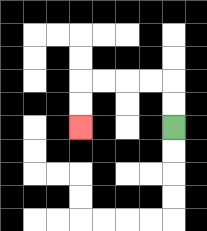{'start': '[7, 5]', 'end': '[3, 5]', 'path_directions': 'U,U,L,L,L,L,D,D', 'path_coordinates': '[[7, 5], [7, 4], [7, 3], [6, 3], [5, 3], [4, 3], [3, 3], [3, 4], [3, 5]]'}